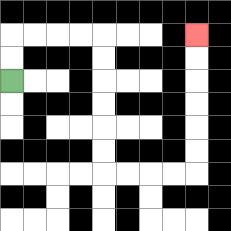{'start': '[0, 3]', 'end': '[8, 1]', 'path_directions': 'U,U,R,R,R,R,D,D,D,D,D,D,R,R,R,R,U,U,U,U,U,U', 'path_coordinates': '[[0, 3], [0, 2], [0, 1], [1, 1], [2, 1], [3, 1], [4, 1], [4, 2], [4, 3], [4, 4], [4, 5], [4, 6], [4, 7], [5, 7], [6, 7], [7, 7], [8, 7], [8, 6], [8, 5], [8, 4], [8, 3], [8, 2], [8, 1]]'}